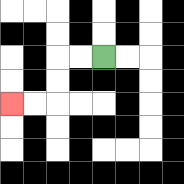{'start': '[4, 2]', 'end': '[0, 4]', 'path_directions': 'L,L,D,D,L,L', 'path_coordinates': '[[4, 2], [3, 2], [2, 2], [2, 3], [2, 4], [1, 4], [0, 4]]'}